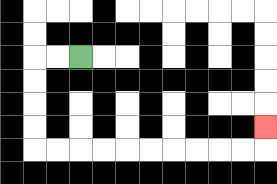{'start': '[3, 2]', 'end': '[11, 5]', 'path_directions': 'L,L,D,D,D,D,R,R,R,R,R,R,R,R,R,R,U', 'path_coordinates': '[[3, 2], [2, 2], [1, 2], [1, 3], [1, 4], [1, 5], [1, 6], [2, 6], [3, 6], [4, 6], [5, 6], [6, 6], [7, 6], [8, 6], [9, 6], [10, 6], [11, 6], [11, 5]]'}